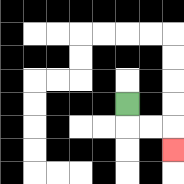{'start': '[5, 4]', 'end': '[7, 6]', 'path_directions': 'D,R,R,D', 'path_coordinates': '[[5, 4], [5, 5], [6, 5], [7, 5], [7, 6]]'}